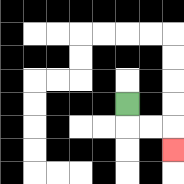{'start': '[5, 4]', 'end': '[7, 6]', 'path_directions': 'D,R,R,D', 'path_coordinates': '[[5, 4], [5, 5], [6, 5], [7, 5], [7, 6]]'}